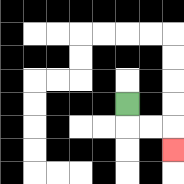{'start': '[5, 4]', 'end': '[7, 6]', 'path_directions': 'D,R,R,D', 'path_coordinates': '[[5, 4], [5, 5], [6, 5], [7, 5], [7, 6]]'}